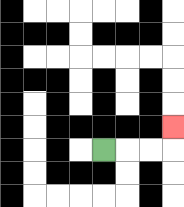{'start': '[4, 6]', 'end': '[7, 5]', 'path_directions': 'R,R,R,U', 'path_coordinates': '[[4, 6], [5, 6], [6, 6], [7, 6], [7, 5]]'}